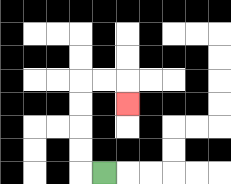{'start': '[4, 7]', 'end': '[5, 4]', 'path_directions': 'L,U,U,U,U,R,R,D', 'path_coordinates': '[[4, 7], [3, 7], [3, 6], [3, 5], [3, 4], [3, 3], [4, 3], [5, 3], [5, 4]]'}